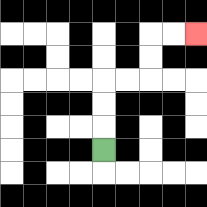{'start': '[4, 6]', 'end': '[8, 1]', 'path_directions': 'U,U,U,R,R,U,U,R,R', 'path_coordinates': '[[4, 6], [4, 5], [4, 4], [4, 3], [5, 3], [6, 3], [6, 2], [6, 1], [7, 1], [8, 1]]'}